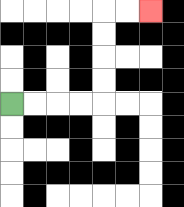{'start': '[0, 4]', 'end': '[6, 0]', 'path_directions': 'R,R,R,R,U,U,U,U,R,R', 'path_coordinates': '[[0, 4], [1, 4], [2, 4], [3, 4], [4, 4], [4, 3], [4, 2], [4, 1], [4, 0], [5, 0], [6, 0]]'}